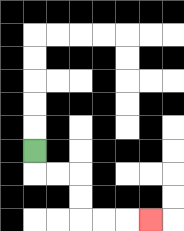{'start': '[1, 6]', 'end': '[6, 9]', 'path_directions': 'D,R,R,D,D,R,R,R', 'path_coordinates': '[[1, 6], [1, 7], [2, 7], [3, 7], [3, 8], [3, 9], [4, 9], [5, 9], [6, 9]]'}